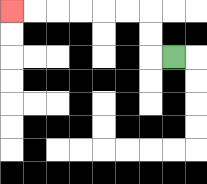{'start': '[7, 2]', 'end': '[0, 0]', 'path_directions': 'L,U,U,L,L,L,L,L,L', 'path_coordinates': '[[7, 2], [6, 2], [6, 1], [6, 0], [5, 0], [4, 0], [3, 0], [2, 0], [1, 0], [0, 0]]'}